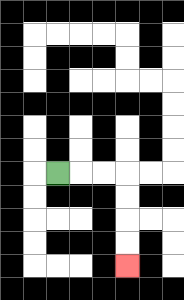{'start': '[2, 7]', 'end': '[5, 11]', 'path_directions': 'R,R,R,D,D,D,D', 'path_coordinates': '[[2, 7], [3, 7], [4, 7], [5, 7], [5, 8], [5, 9], [5, 10], [5, 11]]'}